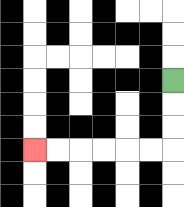{'start': '[7, 3]', 'end': '[1, 6]', 'path_directions': 'D,D,D,L,L,L,L,L,L', 'path_coordinates': '[[7, 3], [7, 4], [7, 5], [7, 6], [6, 6], [5, 6], [4, 6], [3, 6], [2, 6], [1, 6]]'}